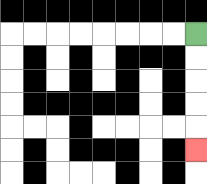{'start': '[8, 1]', 'end': '[8, 6]', 'path_directions': 'D,D,D,D,D', 'path_coordinates': '[[8, 1], [8, 2], [8, 3], [8, 4], [8, 5], [8, 6]]'}